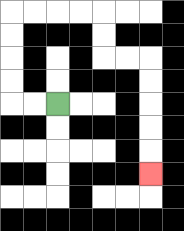{'start': '[2, 4]', 'end': '[6, 7]', 'path_directions': 'L,L,U,U,U,U,R,R,R,R,D,D,R,R,D,D,D,D,D', 'path_coordinates': '[[2, 4], [1, 4], [0, 4], [0, 3], [0, 2], [0, 1], [0, 0], [1, 0], [2, 0], [3, 0], [4, 0], [4, 1], [4, 2], [5, 2], [6, 2], [6, 3], [6, 4], [6, 5], [6, 6], [6, 7]]'}